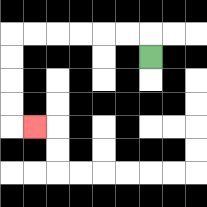{'start': '[6, 2]', 'end': '[1, 5]', 'path_directions': 'U,L,L,L,L,L,L,D,D,D,D,R', 'path_coordinates': '[[6, 2], [6, 1], [5, 1], [4, 1], [3, 1], [2, 1], [1, 1], [0, 1], [0, 2], [0, 3], [0, 4], [0, 5], [1, 5]]'}